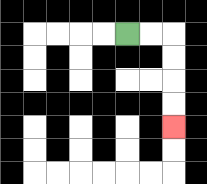{'start': '[5, 1]', 'end': '[7, 5]', 'path_directions': 'R,R,D,D,D,D', 'path_coordinates': '[[5, 1], [6, 1], [7, 1], [7, 2], [7, 3], [7, 4], [7, 5]]'}